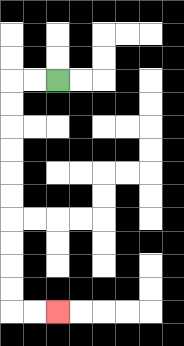{'start': '[2, 3]', 'end': '[2, 13]', 'path_directions': 'L,L,D,D,D,D,D,D,D,D,D,D,R,R', 'path_coordinates': '[[2, 3], [1, 3], [0, 3], [0, 4], [0, 5], [0, 6], [0, 7], [0, 8], [0, 9], [0, 10], [0, 11], [0, 12], [0, 13], [1, 13], [2, 13]]'}